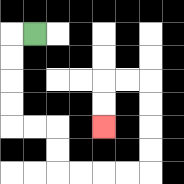{'start': '[1, 1]', 'end': '[4, 5]', 'path_directions': 'L,D,D,D,D,R,R,D,D,R,R,R,R,U,U,U,U,L,L,D,D', 'path_coordinates': '[[1, 1], [0, 1], [0, 2], [0, 3], [0, 4], [0, 5], [1, 5], [2, 5], [2, 6], [2, 7], [3, 7], [4, 7], [5, 7], [6, 7], [6, 6], [6, 5], [6, 4], [6, 3], [5, 3], [4, 3], [4, 4], [4, 5]]'}